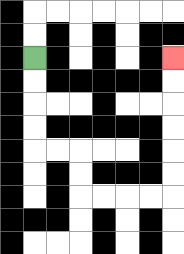{'start': '[1, 2]', 'end': '[7, 2]', 'path_directions': 'D,D,D,D,R,R,D,D,R,R,R,R,U,U,U,U,U,U', 'path_coordinates': '[[1, 2], [1, 3], [1, 4], [1, 5], [1, 6], [2, 6], [3, 6], [3, 7], [3, 8], [4, 8], [5, 8], [6, 8], [7, 8], [7, 7], [7, 6], [7, 5], [7, 4], [7, 3], [7, 2]]'}